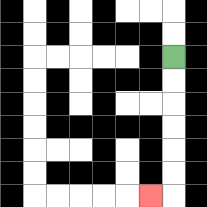{'start': '[7, 2]', 'end': '[6, 8]', 'path_directions': 'D,D,D,D,D,D,L', 'path_coordinates': '[[7, 2], [7, 3], [7, 4], [7, 5], [7, 6], [7, 7], [7, 8], [6, 8]]'}